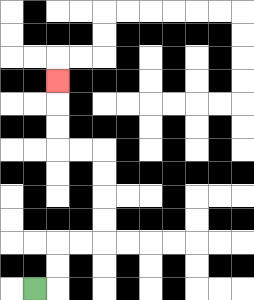{'start': '[1, 12]', 'end': '[2, 3]', 'path_directions': 'R,U,U,R,R,U,U,U,U,L,L,U,U,U', 'path_coordinates': '[[1, 12], [2, 12], [2, 11], [2, 10], [3, 10], [4, 10], [4, 9], [4, 8], [4, 7], [4, 6], [3, 6], [2, 6], [2, 5], [2, 4], [2, 3]]'}